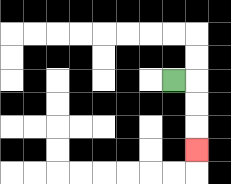{'start': '[7, 3]', 'end': '[8, 6]', 'path_directions': 'R,D,D,D', 'path_coordinates': '[[7, 3], [8, 3], [8, 4], [8, 5], [8, 6]]'}